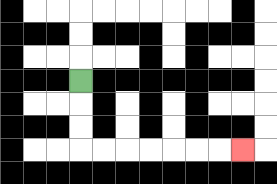{'start': '[3, 3]', 'end': '[10, 6]', 'path_directions': 'D,D,D,R,R,R,R,R,R,R', 'path_coordinates': '[[3, 3], [3, 4], [3, 5], [3, 6], [4, 6], [5, 6], [6, 6], [7, 6], [8, 6], [9, 6], [10, 6]]'}